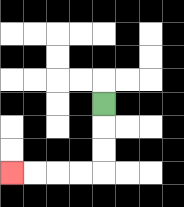{'start': '[4, 4]', 'end': '[0, 7]', 'path_directions': 'D,D,D,L,L,L,L', 'path_coordinates': '[[4, 4], [4, 5], [4, 6], [4, 7], [3, 7], [2, 7], [1, 7], [0, 7]]'}